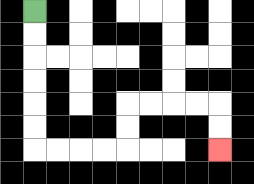{'start': '[1, 0]', 'end': '[9, 6]', 'path_directions': 'D,D,D,D,D,D,R,R,R,R,U,U,R,R,R,R,D,D', 'path_coordinates': '[[1, 0], [1, 1], [1, 2], [1, 3], [1, 4], [1, 5], [1, 6], [2, 6], [3, 6], [4, 6], [5, 6], [5, 5], [5, 4], [6, 4], [7, 4], [8, 4], [9, 4], [9, 5], [9, 6]]'}